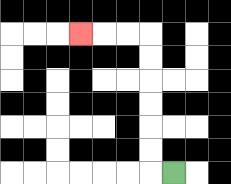{'start': '[7, 7]', 'end': '[3, 1]', 'path_directions': 'L,U,U,U,U,U,U,L,L,L', 'path_coordinates': '[[7, 7], [6, 7], [6, 6], [6, 5], [6, 4], [6, 3], [6, 2], [6, 1], [5, 1], [4, 1], [3, 1]]'}